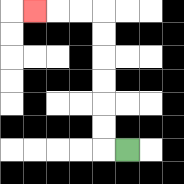{'start': '[5, 6]', 'end': '[1, 0]', 'path_directions': 'L,U,U,U,U,U,U,L,L,L', 'path_coordinates': '[[5, 6], [4, 6], [4, 5], [4, 4], [4, 3], [4, 2], [4, 1], [4, 0], [3, 0], [2, 0], [1, 0]]'}